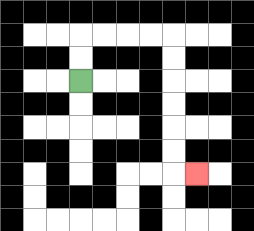{'start': '[3, 3]', 'end': '[8, 7]', 'path_directions': 'U,U,R,R,R,R,D,D,D,D,D,D,R', 'path_coordinates': '[[3, 3], [3, 2], [3, 1], [4, 1], [5, 1], [6, 1], [7, 1], [7, 2], [7, 3], [7, 4], [7, 5], [7, 6], [7, 7], [8, 7]]'}